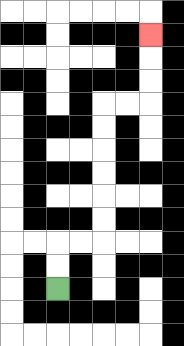{'start': '[2, 12]', 'end': '[6, 1]', 'path_directions': 'U,U,R,R,U,U,U,U,U,U,R,R,U,U,U', 'path_coordinates': '[[2, 12], [2, 11], [2, 10], [3, 10], [4, 10], [4, 9], [4, 8], [4, 7], [4, 6], [4, 5], [4, 4], [5, 4], [6, 4], [6, 3], [6, 2], [6, 1]]'}